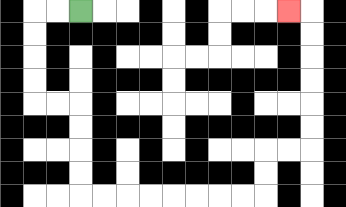{'start': '[3, 0]', 'end': '[12, 0]', 'path_directions': 'L,L,D,D,D,D,R,R,D,D,D,D,R,R,R,R,R,R,R,R,U,U,R,R,U,U,U,U,U,U,L', 'path_coordinates': '[[3, 0], [2, 0], [1, 0], [1, 1], [1, 2], [1, 3], [1, 4], [2, 4], [3, 4], [3, 5], [3, 6], [3, 7], [3, 8], [4, 8], [5, 8], [6, 8], [7, 8], [8, 8], [9, 8], [10, 8], [11, 8], [11, 7], [11, 6], [12, 6], [13, 6], [13, 5], [13, 4], [13, 3], [13, 2], [13, 1], [13, 0], [12, 0]]'}